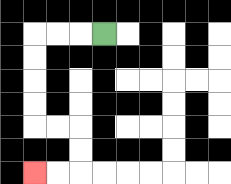{'start': '[4, 1]', 'end': '[1, 7]', 'path_directions': 'L,L,L,D,D,D,D,R,R,D,D,L,L', 'path_coordinates': '[[4, 1], [3, 1], [2, 1], [1, 1], [1, 2], [1, 3], [1, 4], [1, 5], [2, 5], [3, 5], [3, 6], [3, 7], [2, 7], [1, 7]]'}